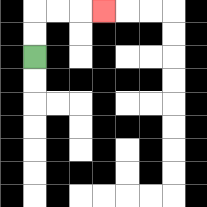{'start': '[1, 2]', 'end': '[4, 0]', 'path_directions': 'U,U,R,R,R', 'path_coordinates': '[[1, 2], [1, 1], [1, 0], [2, 0], [3, 0], [4, 0]]'}